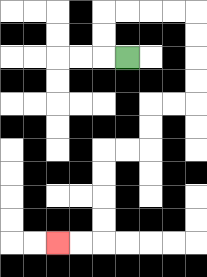{'start': '[5, 2]', 'end': '[2, 10]', 'path_directions': 'L,U,U,R,R,R,R,D,D,D,D,L,L,D,D,L,L,D,D,D,D,L,L', 'path_coordinates': '[[5, 2], [4, 2], [4, 1], [4, 0], [5, 0], [6, 0], [7, 0], [8, 0], [8, 1], [8, 2], [8, 3], [8, 4], [7, 4], [6, 4], [6, 5], [6, 6], [5, 6], [4, 6], [4, 7], [4, 8], [4, 9], [4, 10], [3, 10], [2, 10]]'}